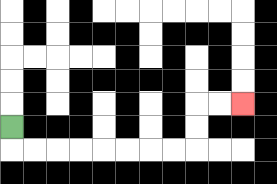{'start': '[0, 5]', 'end': '[10, 4]', 'path_directions': 'D,R,R,R,R,R,R,R,R,U,U,R,R', 'path_coordinates': '[[0, 5], [0, 6], [1, 6], [2, 6], [3, 6], [4, 6], [5, 6], [6, 6], [7, 6], [8, 6], [8, 5], [8, 4], [9, 4], [10, 4]]'}